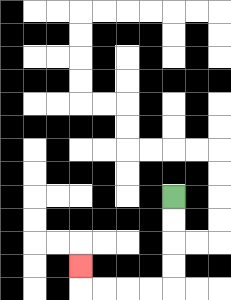{'start': '[7, 8]', 'end': '[3, 11]', 'path_directions': 'D,D,D,D,L,L,L,L,U', 'path_coordinates': '[[7, 8], [7, 9], [7, 10], [7, 11], [7, 12], [6, 12], [5, 12], [4, 12], [3, 12], [3, 11]]'}